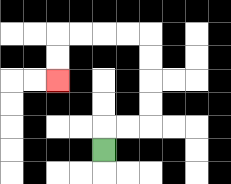{'start': '[4, 6]', 'end': '[2, 3]', 'path_directions': 'U,R,R,U,U,U,U,L,L,L,L,D,D', 'path_coordinates': '[[4, 6], [4, 5], [5, 5], [6, 5], [6, 4], [6, 3], [6, 2], [6, 1], [5, 1], [4, 1], [3, 1], [2, 1], [2, 2], [2, 3]]'}